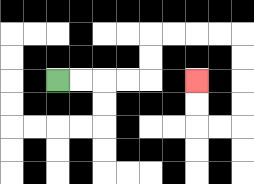{'start': '[2, 3]', 'end': '[8, 3]', 'path_directions': 'R,R,R,R,U,U,R,R,R,R,D,D,D,D,L,L,U,U', 'path_coordinates': '[[2, 3], [3, 3], [4, 3], [5, 3], [6, 3], [6, 2], [6, 1], [7, 1], [8, 1], [9, 1], [10, 1], [10, 2], [10, 3], [10, 4], [10, 5], [9, 5], [8, 5], [8, 4], [8, 3]]'}